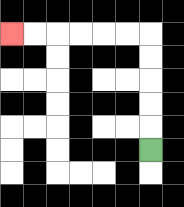{'start': '[6, 6]', 'end': '[0, 1]', 'path_directions': 'U,U,U,U,U,L,L,L,L,L,L', 'path_coordinates': '[[6, 6], [6, 5], [6, 4], [6, 3], [6, 2], [6, 1], [5, 1], [4, 1], [3, 1], [2, 1], [1, 1], [0, 1]]'}